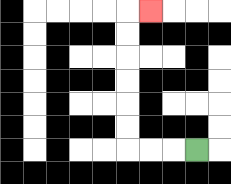{'start': '[8, 6]', 'end': '[6, 0]', 'path_directions': 'L,L,L,U,U,U,U,U,U,R', 'path_coordinates': '[[8, 6], [7, 6], [6, 6], [5, 6], [5, 5], [5, 4], [5, 3], [5, 2], [5, 1], [5, 0], [6, 0]]'}